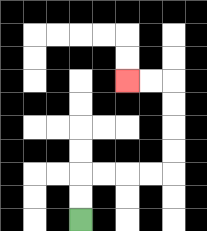{'start': '[3, 9]', 'end': '[5, 3]', 'path_directions': 'U,U,R,R,R,R,U,U,U,U,L,L', 'path_coordinates': '[[3, 9], [3, 8], [3, 7], [4, 7], [5, 7], [6, 7], [7, 7], [7, 6], [7, 5], [7, 4], [7, 3], [6, 3], [5, 3]]'}